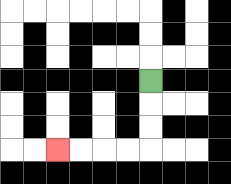{'start': '[6, 3]', 'end': '[2, 6]', 'path_directions': 'D,D,D,L,L,L,L', 'path_coordinates': '[[6, 3], [6, 4], [6, 5], [6, 6], [5, 6], [4, 6], [3, 6], [2, 6]]'}